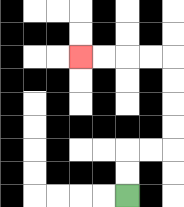{'start': '[5, 8]', 'end': '[3, 2]', 'path_directions': 'U,U,R,R,U,U,U,U,L,L,L,L', 'path_coordinates': '[[5, 8], [5, 7], [5, 6], [6, 6], [7, 6], [7, 5], [7, 4], [7, 3], [7, 2], [6, 2], [5, 2], [4, 2], [3, 2]]'}